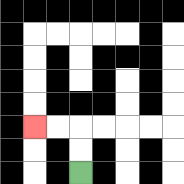{'start': '[3, 7]', 'end': '[1, 5]', 'path_directions': 'U,U,L,L', 'path_coordinates': '[[3, 7], [3, 6], [3, 5], [2, 5], [1, 5]]'}